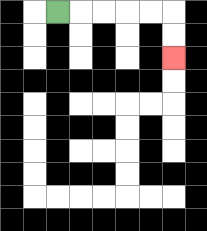{'start': '[2, 0]', 'end': '[7, 2]', 'path_directions': 'R,R,R,R,R,D,D', 'path_coordinates': '[[2, 0], [3, 0], [4, 0], [5, 0], [6, 0], [7, 0], [7, 1], [7, 2]]'}